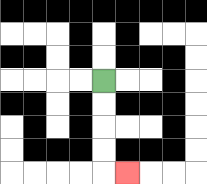{'start': '[4, 3]', 'end': '[5, 7]', 'path_directions': 'D,D,D,D,R', 'path_coordinates': '[[4, 3], [4, 4], [4, 5], [4, 6], [4, 7], [5, 7]]'}